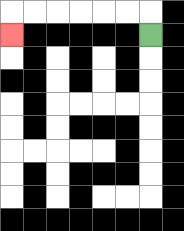{'start': '[6, 1]', 'end': '[0, 1]', 'path_directions': 'U,L,L,L,L,L,L,D', 'path_coordinates': '[[6, 1], [6, 0], [5, 0], [4, 0], [3, 0], [2, 0], [1, 0], [0, 0], [0, 1]]'}